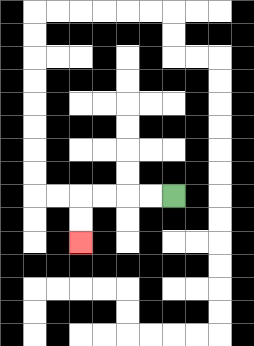{'start': '[7, 8]', 'end': '[3, 10]', 'path_directions': 'L,L,L,L,D,D', 'path_coordinates': '[[7, 8], [6, 8], [5, 8], [4, 8], [3, 8], [3, 9], [3, 10]]'}